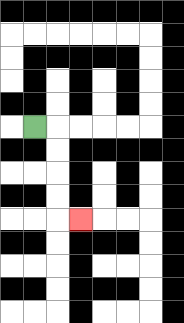{'start': '[1, 5]', 'end': '[3, 9]', 'path_directions': 'R,D,D,D,D,R', 'path_coordinates': '[[1, 5], [2, 5], [2, 6], [2, 7], [2, 8], [2, 9], [3, 9]]'}